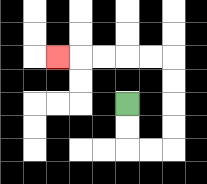{'start': '[5, 4]', 'end': '[2, 2]', 'path_directions': 'D,D,R,R,U,U,U,U,L,L,L,L,L', 'path_coordinates': '[[5, 4], [5, 5], [5, 6], [6, 6], [7, 6], [7, 5], [7, 4], [7, 3], [7, 2], [6, 2], [5, 2], [4, 2], [3, 2], [2, 2]]'}